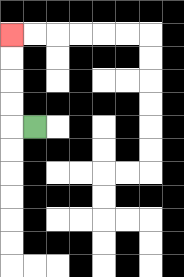{'start': '[1, 5]', 'end': '[0, 1]', 'path_directions': 'L,U,U,U,U', 'path_coordinates': '[[1, 5], [0, 5], [0, 4], [0, 3], [0, 2], [0, 1]]'}